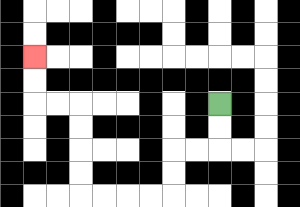{'start': '[9, 4]', 'end': '[1, 2]', 'path_directions': 'D,D,L,L,D,D,L,L,L,L,U,U,U,U,L,L,U,U', 'path_coordinates': '[[9, 4], [9, 5], [9, 6], [8, 6], [7, 6], [7, 7], [7, 8], [6, 8], [5, 8], [4, 8], [3, 8], [3, 7], [3, 6], [3, 5], [3, 4], [2, 4], [1, 4], [1, 3], [1, 2]]'}